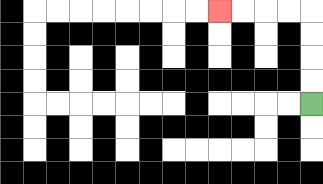{'start': '[13, 4]', 'end': '[9, 0]', 'path_directions': 'U,U,U,U,L,L,L,L', 'path_coordinates': '[[13, 4], [13, 3], [13, 2], [13, 1], [13, 0], [12, 0], [11, 0], [10, 0], [9, 0]]'}